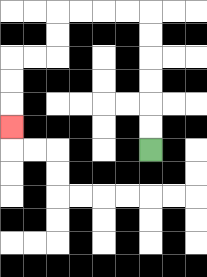{'start': '[6, 6]', 'end': '[0, 5]', 'path_directions': 'U,U,U,U,U,U,L,L,L,L,D,D,L,L,D,D,D', 'path_coordinates': '[[6, 6], [6, 5], [6, 4], [6, 3], [6, 2], [6, 1], [6, 0], [5, 0], [4, 0], [3, 0], [2, 0], [2, 1], [2, 2], [1, 2], [0, 2], [0, 3], [0, 4], [0, 5]]'}